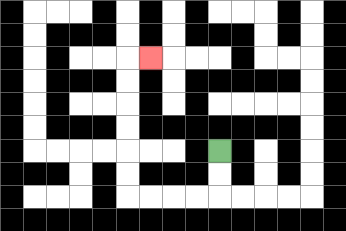{'start': '[9, 6]', 'end': '[6, 2]', 'path_directions': 'D,D,L,L,L,L,U,U,U,U,U,U,R', 'path_coordinates': '[[9, 6], [9, 7], [9, 8], [8, 8], [7, 8], [6, 8], [5, 8], [5, 7], [5, 6], [5, 5], [5, 4], [5, 3], [5, 2], [6, 2]]'}